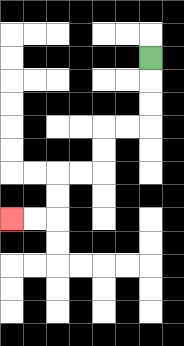{'start': '[6, 2]', 'end': '[0, 9]', 'path_directions': 'D,D,D,L,L,D,D,L,L,D,D,L,L', 'path_coordinates': '[[6, 2], [6, 3], [6, 4], [6, 5], [5, 5], [4, 5], [4, 6], [4, 7], [3, 7], [2, 7], [2, 8], [2, 9], [1, 9], [0, 9]]'}